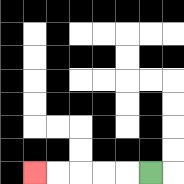{'start': '[6, 7]', 'end': '[1, 7]', 'path_directions': 'L,L,L,L,L', 'path_coordinates': '[[6, 7], [5, 7], [4, 7], [3, 7], [2, 7], [1, 7]]'}